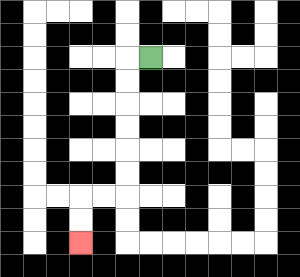{'start': '[6, 2]', 'end': '[3, 10]', 'path_directions': 'L,D,D,D,D,D,D,L,L,D,D', 'path_coordinates': '[[6, 2], [5, 2], [5, 3], [5, 4], [5, 5], [5, 6], [5, 7], [5, 8], [4, 8], [3, 8], [3, 9], [3, 10]]'}